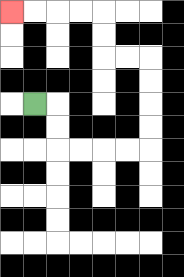{'start': '[1, 4]', 'end': '[0, 0]', 'path_directions': 'R,D,D,R,R,R,R,U,U,U,U,L,L,U,U,L,L,L,L', 'path_coordinates': '[[1, 4], [2, 4], [2, 5], [2, 6], [3, 6], [4, 6], [5, 6], [6, 6], [6, 5], [6, 4], [6, 3], [6, 2], [5, 2], [4, 2], [4, 1], [4, 0], [3, 0], [2, 0], [1, 0], [0, 0]]'}